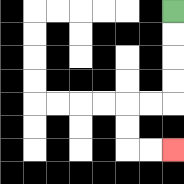{'start': '[7, 0]', 'end': '[7, 6]', 'path_directions': 'D,D,D,D,L,L,D,D,R,R', 'path_coordinates': '[[7, 0], [7, 1], [7, 2], [7, 3], [7, 4], [6, 4], [5, 4], [5, 5], [5, 6], [6, 6], [7, 6]]'}